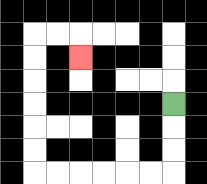{'start': '[7, 4]', 'end': '[3, 2]', 'path_directions': 'D,D,D,L,L,L,L,L,L,U,U,U,U,U,U,R,R,D', 'path_coordinates': '[[7, 4], [7, 5], [7, 6], [7, 7], [6, 7], [5, 7], [4, 7], [3, 7], [2, 7], [1, 7], [1, 6], [1, 5], [1, 4], [1, 3], [1, 2], [1, 1], [2, 1], [3, 1], [3, 2]]'}